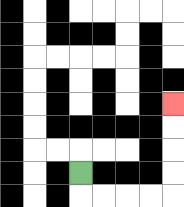{'start': '[3, 7]', 'end': '[7, 4]', 'path_directions': 'D,R,R,R,R,U,U,U,U', 'path_coordinates': '[[3, 7], [3, 8], [4, 8], [5, 8], [6, 8], [7, 8], [7, 7], [7, 6], [7, 5], [7, 4]]'}